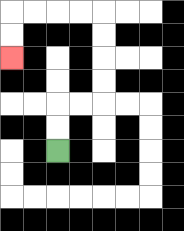{'start': '[2, 6]', 'end': '[0, 2]', 'path_directions': 'U,U,R,R,U,U,U,U,L,L,L,L,D,D', 'path_coordinates': '[[2, 6], [2, 5], [2, 4], [3, 4], [4, 4], [4, 3], [4, 2], [4, 1], [4, 0], [3, 0], [2, 0], [1, 0], [0, 0], [0, 1], [0, 2]]'}